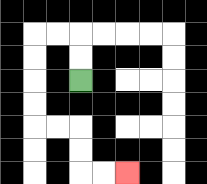{'start': '[3, 3]', 'end': '[5, 7]', 'path_directions': 'U,U,L,L,D,D,D,D,R,R,D,D,R,R', 'path_coordinates': '[[3, 3], [3, 2], [3, 1], [2, 1], [1, 1], [1, 2], [1, 3], [1, 4], [1, 5], [2, 5], [3, 5], [3, 6], [3, 7], [4, 7], [5, 7]]'}